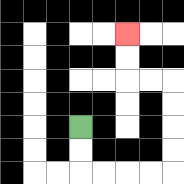{'start': '[3, 5]', 'end': '[5, 1]', 'path_directions': 'D,D,R,R,R,R,U,U,U,U,L,L,U,U', 'path_coordinates': '[[3, 5], [3, 6], [3, 7], [4, 7], [5, 7], [6, 7], [7, 7], [7, 6], [7, 5], [7, 4], [7, 3], [6, 3], [5, 3], [5, 2], [5, 1]]'}